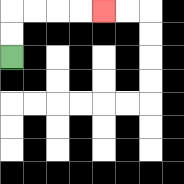{'start': '[0, 2]', 'end': '[4, 0]', 'path_directions': 'U,U,R,R,R,R', 'path_coordinates': '[[0, 2], [0, 1], [0, 0], [1, 0], [2, 0], [3, 0], [4, 0]]'}